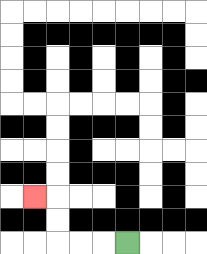{'start': '[5, 10]', 'end': '[1, 8]', 'path_directions': 'L,L,L,U,U,L', 'path_coordinates': '[[5, 10], [4, 10], [3, 10], [2, 10], [2, 9], [2, 8], [1, 8]]'}